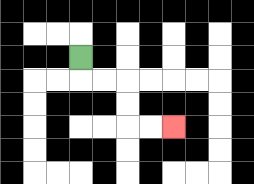{'start': '[3, 2]', 'end': '[7, 5]', 'path_directions': 'D,R,R,D,D,R,R', 'path_coordinates': '[[3, 2], [3, 3], [4, 3], [5, 3], [5, 4], [5, 5], [6, 5], [7, 5]]'}